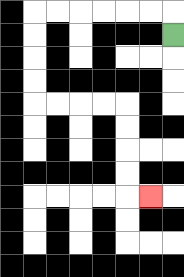{'start': '[7, 1]', 'end': '[6, 8]', 'path_directions': 'U,L,L,L,L,L,L,D,D,D,D,R,R,R,R,D,D,D,D,R', 'path_coordinates': '[[7, 1], [7, 0], [6, 0], [5, 0], [4, 0], [3, 0], [2, 0], [1, 0], [1, 1], [1, 2], [1, 3], [1, 4], [2, 4], [3, 4], [4, 4], [5, 4], [5, 5], [5, 6], [5, 7], [5, 8], [6, 8]]'}